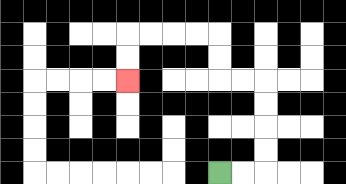{'start': '[9, 7]', 'end': '[5, 3]', 'path_directions': 'R,R,U,U,U,U,L,L,U,U,L,L,L,L,D,D', 'path_coordinates': '[[9, 7], [10, 7], [11, 7], [11, 6], [11, 5], [11, 4], [11, 3], [10, 3], [9, 3], [9, 2], [9, 1], [8, 1], [7, 1], [6, 1], [5, 1], [5, 2], [5, 3]]'}